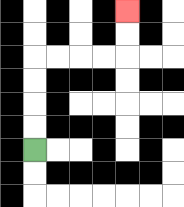{'start': '[1, 6]', 'end': '[5, 0]', 'path_directions': 'U,U,U,U,R,R,R,R,U,U', 'path_coordinates': '[[1, 6], [1, 5], [1, 4], [1, 3], [1, 2], [2, 2], [3, 2], [4, 2], [5, 2], [5, 1], [5, 0]]'}